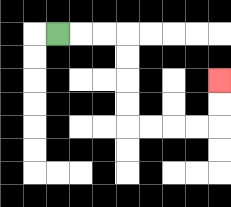{'start': '[2, 1]', 'end': '[9, 3]', 'path_directions': 'R,R,R,D,D,D,D,R,R,R,R,U,U', 'path_coordinates': '[[2, 1], [3, 1], [4, 1], [5, 1], [5, 2], [5, 3], [5, 4], [5, 5], [6, 5], [7, 5], [8, 5], [9, 5], [9, 4], [9, 3]]'}